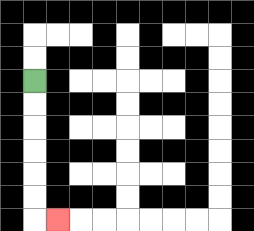{'start': '[1, 3]', 'end': '[2, 9]', 'path_directions': 'D,D,D,D,D,D,R', 'path_coordinates': '[[1, 3], [1, 4], [1, 5], [1, 6], [1, 7], [1, 8], [1, 9], [2, 9]]'}